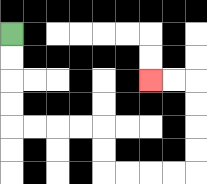{'start': '[0, 1]', 'end': '[6, 3]', 'path_directions': 'D,D,D,D,R,R,R,R,D,D,R,R,R,R,U,U,U,U,L,L', 'path_coordinates': '[[0, 1], [0, 2], [0, 3], [0, 4], [0, 5], [1, 5], [2, 5], [3, 5], [4, 5], [4, 6], [4, 7], [5, 7], [6, 7], [7, 7], [8, 7], [8, 6], [8, 5], [8, 4], [8, 3], [7, 3], [6, 3]]'}